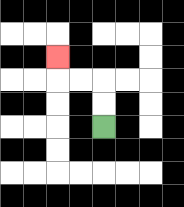{'start': '[4, 5]', 'end': '[2, 2]', 'path_directions': 'U,U,L,L,U', 'path_coordinates': '[[4, 5], [4, 4], [4, 3], [3, 3], [2, 3], [2, 2]]'}